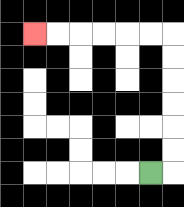{'start': '[6, 7]', 'end': '[1, 1]', 'path_directions': 'R,U,U,U,U,U,U,L,L,L,L,L,L', 'path_coordinates': '[[6, 7], [7, 7], [7, 6], [7, 5], [7, 4], [7, 3], [7, 2], [7, 1], [6, 1], [5, 1], [4, 1], [3, 1], [2, 1], [1, 1]]'}